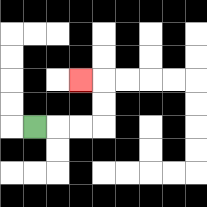{'start': '[1, 5]', 'end': '[3, 3]', 'path_directions': 'R,R,R,U,U,L', 'path_coordinates': '[[1, 5], [2, 5], [3, 5], [4, 5], [4, 4], [4, 3], [3, 3]]'}